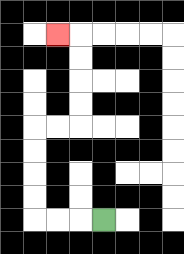{'start': '[4, 9]', 'end': '[2, 1]', 'path_directions': 'L,L,L,U,U,U,U,R,R,U,U,U,U,L', 'path_coordinates': '[[4, 9], [3, 9], [2, 9], [1, 9], [1, 8], [1, 7], [1, 6], [1, 5], [2, 5], [3, 5], [3, 4], [3, 3], [3, 2], [3, 1], [2, 1]]'}